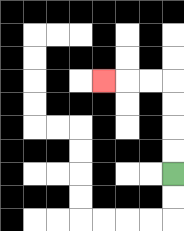{'start': '[7, 7]', 'end': '[4, 3]', 'path_directions': 'U,U,U,U,L,L,L', 'path_coordinates': '[[7, 7], [7, 6], [7, 5], [7, 4], [7, 3], [6, 3], [5, 3], [4, 3]]'}